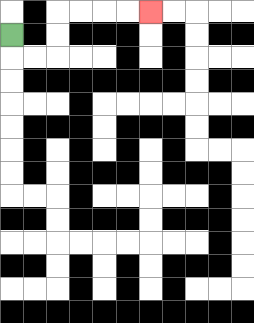{'start': '[0, 1]', 'end': '[6, 0]', 'path_directions': 'D,R,R,U,U,R,R,R,R', 'path_coordinates': '[[0, 1], [0, 2], [1, 2], [2, 2], [2, 1], [2, 0], [3, 0], [4, 0], [5, 0], [6, 0]]'}